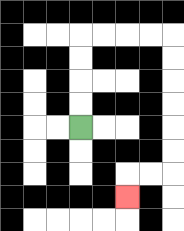{'start': '[3, 5]', 'end': '[5, 8]', 'path_directions': 'U,U,U,U,R,R,R,R,D,D,D,D,D,D,L,L,D', 'path_coordinates': '[[3, 5], [3, 4], [3, 3], [3, 2], [3, 1], [4, 1], [5, 1], [6, 1], [7, 1], [7, 2], [7, 3], [7, 4], [7, 5], [7, 6], [7, 7], [6, 7], [5, 7], [5, 8]]'}